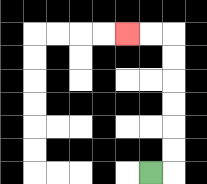{'start': '[6, 7]', 'end': '[5, 1]', 'path_directions': 'R,U,U,U,U,U,U,L,L', 'path_coordinates': '[[6, 7], [7, 7], [7, 6], [7, 5], [7, 4], [7, 3], [7, 2], [7, 1], [6, 1], [5, 1]]'}